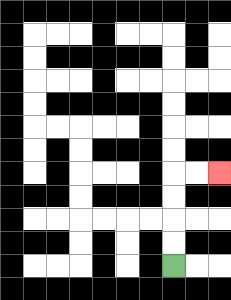{'start': '[7, 11]', 'end': '[9, 7]', 'path_directions': 'U,U,U,U,R,R', 'path_coordinates': '[[7, 11], [7, 10], [7, 9], [7, 8], [7, 7], [8, 7], [9, 7]]'}